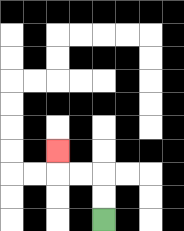{'start': '[4, 9]', 'end': '[2, 6]', 'path_directions': 'U,U,L,L,U', 'path_coordinates': '[[4, 9], [4, 8], [4, 7], [3, 7], [2, 7], [2, 6]]'}